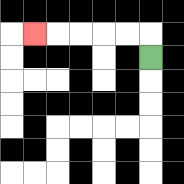{'start': '[6, 2]', 'end': '[1, 1]', 'path_directions': 'U,L,L,L,L,L', 'path_coordinates': '[[6, 2], [6, 1], [5, 1], [4, 1], [3, 1], [2, 1], [1, 1]]'}